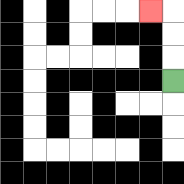{'start': '[7, 3]', 'end': '[6, 0]', 'path_directions': 'U,U,U,L', 'path_coordinates': '[[7, 3], [7, 2], [7, 1], [7, 0], [6, 0]]'}